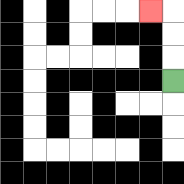{'start': '[7, 3]', 'end': '[6, 0]', 'path_directions': 'U,U,U,L', 'path_coordinates': '[[7, 3], [7, 2], [7, 1], [7, 0], [6, 0]]'}